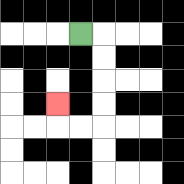{'start': '[3, 1]', 'end': '[2, 4]', 'path_directions': 'R,D,D,D,D,L,L,U', 'path_coordinates': '[[3, 1], [4, 1], [4, 2], [4, 3], [4, 4], [4, 5], [3, 5], [2, 5], [2, 4]]'}